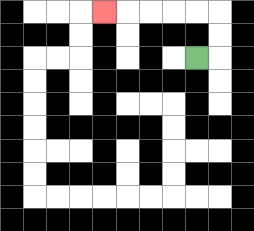{'start': '[8, 2]', 'end': '[4, 0]', 'path_directions': 'R,U,U,L,L,L,L,L', 'path_coordinates': '[[8, 2], [9, 2], [9, 1], [9, 0], [8, 0], [7, 0], [6, 0], [5, 0], [4, 0]]'}